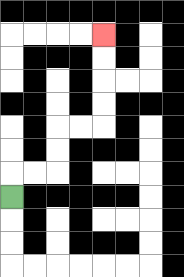{'start': '[0, 8]', 'end': '[4, 1]', 'path_directions': 'U,R,R,U,U,R,R,U,U,U,U', 'path_coordinates': '[[0, 8], [0, 7], [1, 7], [2, 7], [2, 6], [2, 5], [3, 5], [4, 5], [4, 4], [4, 3], [4, 2], [4, 1]]'}